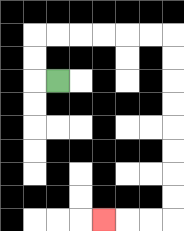{'start': '[2, 3]', 'end': '[4, 9]', 'path_directions': 'L,U,U,R,R,R,R,R,R,D,D,D,D,D,D,D,D,L,L,L', 'path_coordinates': '[[2, 3], [1, 3], [1, 2], [1, 1], [2, 1], [3, 1], [4, 1], [5, 1], [6, 1], [7, 1], [7, 2], [7, 3], [7, 4], [7, 5], [7, 6], [7, 7], [7, 8], [7, 9], [6, 9], [5, 9], [4, 9]]'}